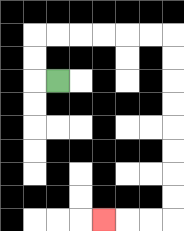{'start': '[2, 3]', 'end': '[4, 9]', 'path_directions': 'L,U,U,R,R,R,R,R,R,D,D,D,D,D,D,D,D,L,L,L', 'path_coordinates': '[[2, 3], [1, 3], [1, 2], [1, 1], [2, 1], [3, 1], [4, 1], [5, 1], [6, 1], [7, 1], [7, 2], [7, 3], [7, 4], [7, 5], [7, 6], [7, 7], [7, 8], [7, 9], [6, 9], [5, 9], [4, 9]]'}